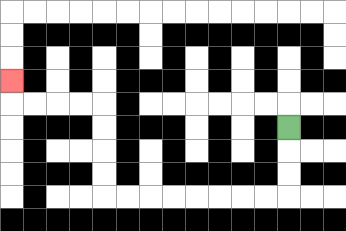{'start': '[12, 5]', 'end': '[0, 3]', 'path_directions': 'D,D,D,L,L,L,L,L,L,L,L,U,U,U,U,L,L,L,L,U', 'path_coordinates': '[[12, 5], [12, 6], [12, 7], [12, 8], [11, 8], [10, 8], [9, 8], [8, 8], [7, 8], [6, 8], [5, 8], [4, 8], [4, 7], [4, 6], [4, 5], [4, 4], [3, 4], [2, 4], [1, 4], [0, 4], [0, 3]]'}